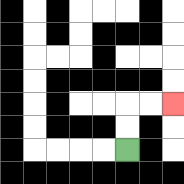{'start': '[5, 6]', 'end': '[7, 4]', 'path_directions': 'U,U,R,R', 'path_coordinates': '[[5, 6], [5, 5], [5, 4], [6, 4], [7, 4]]'}